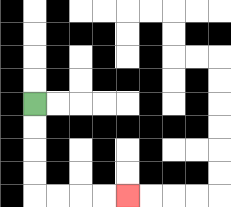{'start': '[1, 4]', 'end': '[5, 8]', 'path_directions': 'D,D,D,D,R,R,R,R', 'path_coordinates': '[[1, 4], [1, 5], [1, 6], [1, 7], [1, 8], [2, 8], [3, 8], [4, 8], [5, 8]]'}